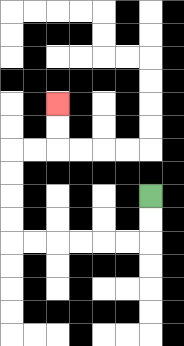{'start': '[6, 8]', 'end': '[2, 4]', 'path_directions': 'D,D,L,L,L,L,L,L,U,U,U,U,R,R,U,U', 'path_coordinates': '[[6, 8], [6, 9], [6, 10], [5, 10], [4, 10], [3, 10], [2, 10], [1, 10], [0, 10], [0, 9], [0, 8], [0, 7], [0, 6], [1, 6], [2, 6], [2, 5], [2, 4]]'}